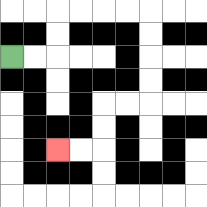{'start': '[0, 2]', 'end': '[2, 6]', 'path_directions': 'R,R,U,U,R,R,R,R,D,D,D,D,L,L,D,D,L,L', 'path_coordinates': '[[0, 2], [1, 2], [2, 2], [2, 1], [2, 0], [3, 0], [4, 0], [5, 0], [6, 0], [6, 1], [6, 2], [6, 3], [6, 4], [5, 4], [4, 4], [4, 5], [4, 6], [3, 6], [2, 6]]'}